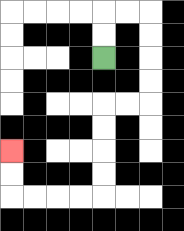{'start': '[4, 2]', 'end': '[0, 6]', 'path_directions': 'U,U,R,R,D,D,D,D,L,L,D,D,D,D,L,L,L,L,U,U', 'path_coordinates': '[[4, 2], [4, 1], [4, 0], [5, 0], [6, 0], [6, 1], [6, 2], [6, 3], [6, 4], [5, 4], [4, 4], [4, 5], [4, 6], [4, 7], [4, 8], [3, 8], [2, 8], [1, 8], [0, 8], [0, 7], [0, 6]]'}